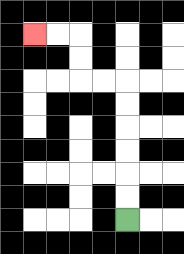{'start': '[5, 9]', 'end': '[1, 1]', 'path_directions': 'U,U,U,U,U,U,L,L,U,U,L,L', 'path_coordinates': '[[5, 9], [5, 8], [5, 7], [5, 6], [5, 5], [5, 4], [5, 3], [4, 3], [3, 3], [3, 2], [3, 1], [2, 1], [1, 1]]'}